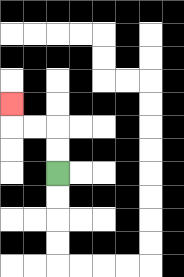{'start': '[2, 7]', 'end': '[0, 4]', 'path_directions': 'U,U,L,L,U', 'path_coordinates': '[[2, 7], [2, 6], [2, 5], [1, 5], [0, 5], [0, 4]]'}